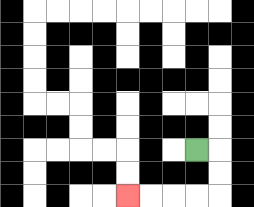{'start': '[8, 6]', 'end': '[5, 8]', 'path_directions': 'R,D,D,L,L,L,L', 'path_coordinates': '[[8, 6], [9, 6], [9, 7], [9, 8], [8, 8], [7, 8], [6, 8], [5, 8]]'}